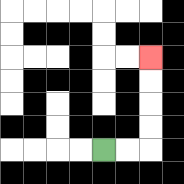{'start': '[4, 6]', 'end': '[6, 2]', 'path_directions': 'R,R,U,U,U,U', 'path_coordinates': '[[4, 6], [5, 6], [6, 6], [6, 5], [6, 4], [6, 3], [6, 2]]'}